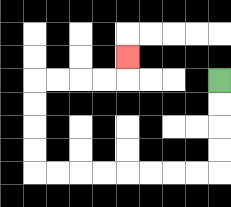{'start': '[9, 3]', 'end': '[5, 2]', 'path_directions': 'D,D,D,D,L,L,L,L,L,L,L,L,U,U,U,U,R,R,R,R,U', 'path_coordinates': '[[9, 3], [9, 4], [9, 5], [9, 6], [9, 7], [8, 7], [7, 7], [6, 7], [5, 7], [4, 7], [3, 7], [2, 7], [1, 7], [1, 6], [1, 5], [1, 4], [1, 3], [2, 3], [3, 3], [4, 3], [5, 3], [5, 2]]'}